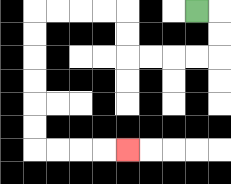{'start': '[8, 0]', 'end': '[5, 6]', 'path_directions': 'R,D,D,L,L,L,L,U,U,L,L,L,L,D,D,D,D,D,D,R,R,R,R', 'path_coordinates': '[[8, 0], [9, 0], [9, 1], [9, 2], [8, 2], [7, 2], [6, 2], [5, 2], [5, 1], [5, 0], [4, 0], [3, 0], [2, 0], [1, 0], [1, 1], [1, 2], [1, 3], [1, 4], [1, 5], [1, 6], [2, 6], [3, 6], [4, 6], [5, 6]]'}